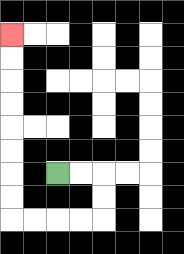{'start': '[2, 7]', 'end': '[0, 1]', 'path_directions': 'R,R,D,D,L,L,L,L,U,U,U,U,U,U,U,U', 'path_coordinates': '[[2, 7], [3, 7], [4, 7], [4, 8], [4, 9], [3, 9], [2, 9], [1, 9], [0, 9], [0, 8], [0, 7], [0, 6], [0, 5], [0, 4], [0, 3], [0, 2], [0, 1]]'}